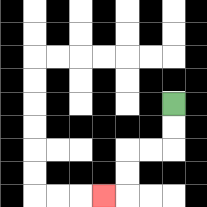{'start': '[7, 4]', 'end': '[4, 8]', 'path_directions': 'D,D,L,L,D,D,L', 'path_coordinates': '[[7, 4], [7, 5], [7, 6], [6, 6], [5, 6], [5, 7], [5, 8], [4, 8]]'}